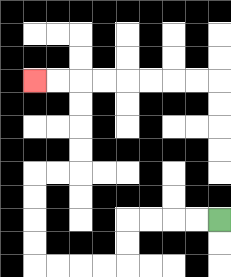{'start': '[9, 9]', 'end': '[1, 3]', 'path_directions': 'L,L,L,L,D,D,L,L,L,L,U,U,U,U,R,R,U,U,U,U,L,L', 'path_coordinates': '[[9, 9], [8, 9], [7, 9], [6, 9], [5, 9], [5, 10], [5, 11], [4, 11], [3, 11], [2, 11], [1, 11], [1, 10], [1, 9], [1, 8], [1, 7], [2, 7], [3, 7], [3, 6], [3, 5], [3, 4], [3, 3], [2, 3], [1, 3]]'}